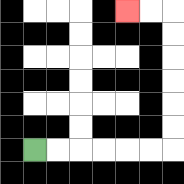{'start': '[1, 6]', 'end': '[5, 0]', 'path_directions': 'R,R,R,R,R,R,U,U,U,U,U,U,L,L', 'path_coordinates': '[[1, 6], [2, 6], [3, 6], [4, 6], [5, 6], [6, 6], [7, 6], [7, 5], [7, 4], [7, 3], [7, 2], [7, 1], [7, 0], [6, 0], [5, 0]]'}